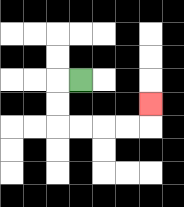{'start': '[3, 3]', 'end': '[6, 4]', 'path_directions': 'L,D,D,R,R,R,R,U', 'path_coordinates': '[[3, 3], [2, 3], [2, 4], [2, 5], [3, 5], [4, 5], [5, 5], [6, 5], [6, 4]]'}